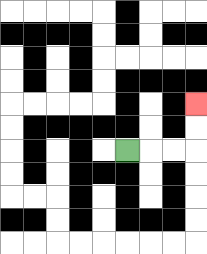{'start': '[5, 6]', 'end': '[8, 4]', 'path_directions': 'R,R,R,U,U', 'path_coordinates': '[[5, 6], [6, 6], [7, 6], [8, 6], [8, 5], [8, 4]]'}